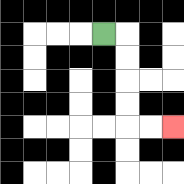{'start': '[4, 1]', 'end': '[7, 5]', 'path_directions': 'R,D,D,D,D,R,R', 'path_coordinates': '[[4, 1], [5, 1], [5, 2], [5, 3], [5, 4], [5, 5], [6, 5], [7, 5]]'}